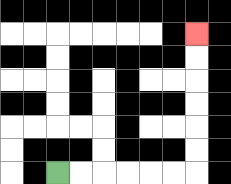{'start': '[2, 7]', 'end': '[8, 1]', 'path_directions': 'R,R,R,R,R,R,U,U,U,U,U,U', 'path_coordinates': '[[2, 7], [3, 7], [4, 7], [5, 7], [6, 7], [7, 7], [8, 7], [8, 6], [8, 5], [8, 4], [8, 3], [8, 2], [8, 1]]'}